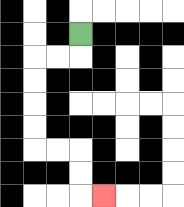{'start': '[3, 1]', 'end': '[4, 8]', 'path_directions': 'D,L,L,D,D,D,D,R,R,D,D,R', 'path_coordinates': '[[3, 1], [3, 2], [2, 2], [1, 2], [1, 3], [1, 4], [1, 5], [1, 6], [2, 6], [3, 6], [3, 7], [3, 8], [4, 8]]'}